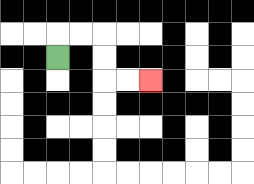{'start': '[2, 2]', 'end': '[6, 3]', 'path_directions': 'U,R,R,D,D,R,R', 'path_coordinates': '[[2, 2], [2, 1], [3, 1], [4, 1], [4, 2], [4, 3], [5, 3], [6, 3]]'}